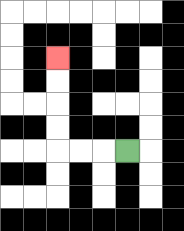{'start': '[5, 6]', 'end': '[2, 2]', 'path_directions': 'L,L,L,U,U,U,U', 'path_coordinates': '[[5, 6], [4, 6], [3, 6], [2, 6], [2, 5], [2, 4], [2, 3], [2, 2]]'}